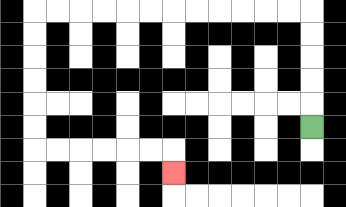{'start': '[13, 5]', 'end': '[7, 7]', 'path_directions': 'U,U,U,U,U,L,L,L,L,L,L,L,L,L,L,L,L,D,D,D,D,D,D,R,R,R,R,R,R,D', 'path_coordinates': '[[13, 5], [13, 4], [13, 3], [13, 2], [13, 1], [13, 0], [12, 0], [11, 0], [10, 0], [9, 0], [8, 0], [7, 0], [6, 0], [5, 0], [4, 0], [3, 0], [2, 0], [1, 0], [1, 1], [1, 2], [1, 3], [1, 4], [1, 5], [1, 6], [2, 6], [3, 6], [4, 6], [5, 6], [6, 6], [7, 6], [7, 7]]'}